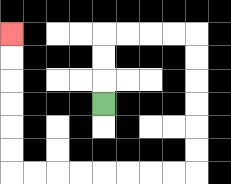{'start': '[4, 4]', 'end': '[0, 1]', 'path_directions': 'U,U,U,R,R,R,R,D,D,D,D,D,D,L,L,L,L,L,L,L,L,U,U,U,U,U,U', 'path_coordinates': '[[4, 4], [4, 3], [4, 2], [4, 1], [5, 1], [6, 1], [7, 1], [8, 1], [8, 2], [8, 3], [8, 4], [8, 5], [8, 6], [8, 7], [7, 7], [6, 7], [5, 7], [4, 7], [3, 7], [2, 7], [1, 7], [0, 7], [0, 6], [0, 5], [0, 4], [0, 3], [0, 2], [0, 1]]'}